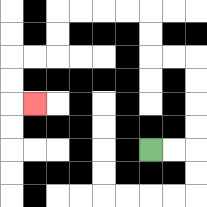{'start': '[6, 6]', 'end': '[1, 4]', 'path_directions': 'R,R,U,U,U,U,L,L,U,U,L,L,L,L,D,D,L,L,D,D,R', 'path_coordinates': '[[6, 6], [7, 6], [8, 6], [8, 5], [8, 4], [8, 3], [8, 2], [7, 2], [6, 2], [6, 1], [6, 0], [5, 0], [4, 0], [3, 0], [2, 0], [2, 1], [2, 2], [1, 2], [0, 2], [0, 3], [0, 4], [1, 4]]'}